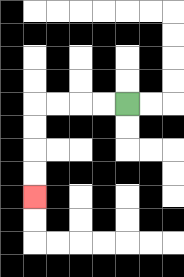{'start': '[5, 4]', 'end': '[1, 8]', 'path_directions': 'L,L,L,L,D,D,D,D', 'path_coordinates': '[[5, 4], [4, 4], [3, 4], [2, 4], [1, 4], [1, 5], [1, 6], [1, 7], [1, 8]]'}